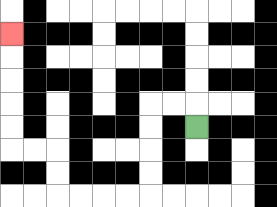{'start': '[8, 5]', 'end': '[0, 1]', 'path_directions': 'U,L,L,D,D,D,D,L,L,L,L,U,U,L,L,U,U,U,U,U', 'path_coordinates': '[[8, 5], [8, 4], [7, 4], [6, 4], [6, 5], [6, 6], [6, 7], [6, 8], [5, 8], [4, 8], [3, 8], [2, 8], [2, 7], [2, 6], [1, 6], [0, 6], [0, 5], [0, 4], [0, 3], [0, 2], [0, 1]]'}